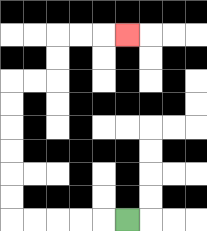{'start': '[5, 9]', 'end': '[5, 1]', 'path_directions': 'L,L,L,L,L,U,U,U,U,U,U,R,R,U,U,R,R,R', 'path_coordinates': '[[5, 9], [4, 9], [3, 9], [2, 9], [1, 9], [0, 9], [0, 8], [0, 7], [0, 6], [0, 5], [0, 4], [0, 3], [1, 3], [2, 3], [2, 2], [2, 1], [3, 1], [4, 1], [5, 1]]'}